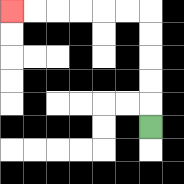{'start': '[6, 5]', 'end': '[0, 0]', 'path_directions': 'U,U,U,U,U,L,L,L,L,L,L', 'path_coordinates': '[[6, 5], [6, 4], [6, 3], [6, 2], [6, 1], [6, 0], [5, 0], [4, 0], [3, 0], [2, 0], [1, 0], [0, 0]]'}